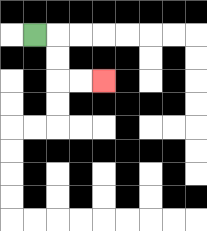{'start': '[1, 1]', 'end': '[4, 3]', 'path_directions': 'R,D,D,R,R', 'path_coordinates': '[[1, 1], [2, 1], [2, 2], [2, 3], [3, 3], [4, 3]]'}